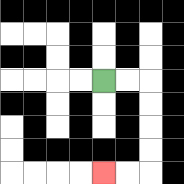{'start': '[4, 3]', 'end': '[4, 7]', 'path_directions': 'R,R,D,D,D,D,L,L', 'path_coordinates': '[[4, 3], [5, 3], [6, 3], [6, 4], [6, 5], [6, 6], [6, 7], [5, 7], [4, 7]]'}